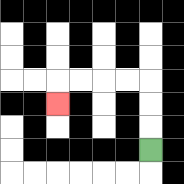{'start': '[6, 6]', 'end': '[2, 4]', 'path_directions': 'U,U,U,L,L,L,L,D', 'path_coordinates': '[[6, 6], [6, 5], [6, 4], [6, 3], [5, 3], [4, 3], [3, 3], [2, 3], [2, 4]]'}